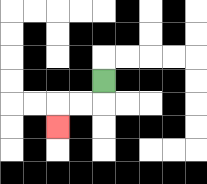{'start': '[4, 3]', 'end': '[2, 5]', 'path_directions': 'D,L,L,D', 'path_coordinates': '[[4, 3], [4, 4], [3, 4], [2, 4], [2, 5]]'}